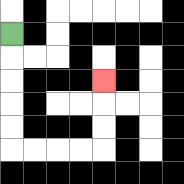{'start': '[0, 1]', 'end': '[4, 3]', 'path_directions': 'D,D,D,D,D,R,R,R,R,U,U,U', 'path_coordinates': '[[0, 1], [0, 2], [0, 3], [0, 4], [0, 5], [0, 6], [1, 6], [2, 6], [3, 6], [4, 6], [4, 5], [4, 4], [4, 3]]'}